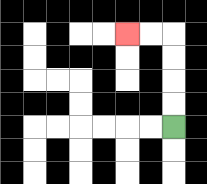{'start': '[7, 5]', 'end': '[5, 1]', 'path_directions': 'U,U,U,U,L,L', 'path_coordinates': '[[7, 5], [7, 4], [7, 3], [7, 2], [7, 1], [6, 1], [5, 1]]'}